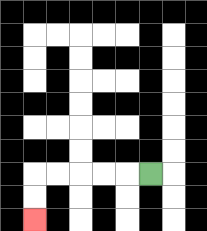{'start': '[6, 7]', 'end': '[1, 9]', 'path_directions': 'L,L,L,L,L,D,D', 'path_coordinates': '[[6, 7], [5, 7], [4, 7], [3, 7], [2, 7], [1, 7], [1, 8], [1, 9]]'}